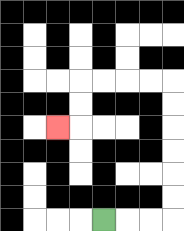{'start': '[4, 9]', 'end': '[2, 5]', 'path_directions': 'R,R,R,U,U,U,U,U,U,L,L,L,L,D,D,L', 'path_coordinates': '[[4, 9], [5, 9], [6, 9], [7, 9], [7, 8], [7, 7], [7, 6], [7, 5], [7, 4], [7, 3], [6, 3], [5, 3], [4, 3], [3, 3], [3, 4], [3, 5], [2, 5]]'}